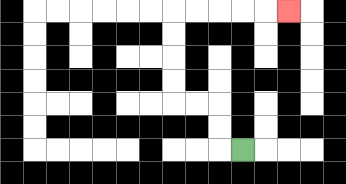{'start': '[10, 6]', 'end': '[12, 0]', 'path_directions': 'L,U,U,L,L,U,U,U,U,R,R,R,R,R', 'path_coordinates': '[[10, 6], [9, 6], [9, 5], [9, 4], [8, 4], [7, 4], [7, 3], [7, 2], [7, 1], [7, 0], [8, 0], [9, 0], [10, 0], [11, 0], [12, 0]]'}